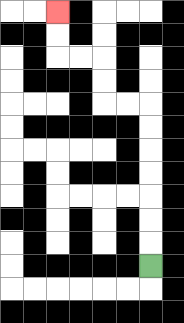{'start': '[6, 11]', 'end': '[2, 0]', 'path_directions': 'U,U,U,U,U,U,U,L,L,U,U,L,L,U,U', 'path_coordinates': '[[6, 11], [6, 10], [6, 9], [6, 8], [6, 7], [6, 6], [6, 5], [6, 4], [5, 4], [4, 4], [4, 3], [4, 2], [3, 2], [2, 2], [2, 1], [2, 0]]'}